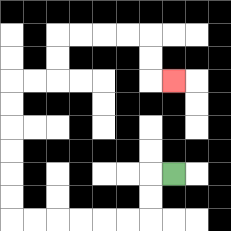{'start': '[7, 7]', 'end': '[7, 3]', 'path_directions': 'L,D,D,L,L,L,L,L,L,U,U,U,U,U,U,R,R,U,U,R,R,R,R,D,D,R', 'path_coordinates': '[[7, 7], [6, 7], [6, 8], [6, 9], [5, 9], [4, 9], [3, 9], [2, 9], [1, 9], [0, 9], [0, 8], [0, 7], [0, 6], [0, 5], [0, 4], [0, 3], [1, 3], [2, 3], [2, 2], [2, 1], [3, 1], [4, 1], [5, 1], [6, 1], [6, 2], [6, 3], [7, 3]]'}